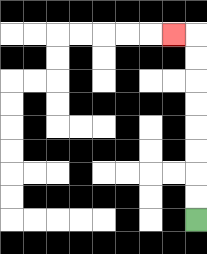{'start': '[8, 9]', 'end': '[7, 1]', 'path_directions': 'U,U,U,U,U,U,U,U,L', 'path_coordinates': '[[8, 9], [8, 8], [8, 7], [8, 6], [8, 5], [8, 4], [8, 3], [8, 2], [8, 1], [7, 1]]'}